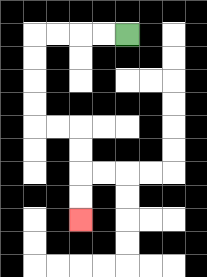{'start': '[5, 1]', 'end': '[3, 9]', 'path_directions': 'L,L,L,L,D,D,D,D,R,R,D,D,D,D', 'path_coordinates': '[[5, 1], [4, 1], [3, 1], [2, 1], [1, 1], [1, 2], [1, 3], [1, 4], [1, 5], [2, 5], [3, 5], [3, 6], [3, 7], [3, 8], [3, 9]]'}